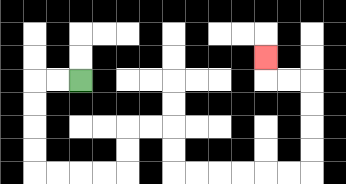{'start': '[3, 3]', 'end': '[11, 2]', 'path_directions': 'L,L,D,D,D,D,R,R,R,R,U,U,R,R,D,D,R,R,R,R,R,R,U,U,U,U,L,L,U', 'path_coordinates': '[[3, 3], [2, 3], [1, 3], [1, 4], [1, 5], [1, 6], [1, 7], [2, 7], [3, 7], [4, 7], [5, 7], [5, 6], [5, 5], [6, 5], [7, 5], [7, 6], [7, 7], [8, 7], [9, 7], [10, 7], [11, 7], [12, 7], [13, 7], [13, 6], [13, 5], [13, 4], [13, 3], [12, 3], [11, 3], [11, 2]]'}